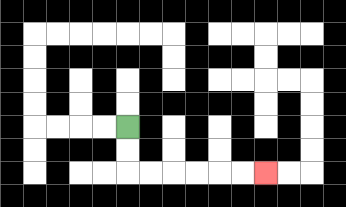{'start': '[5, 5]', 'end': '[11, 7]', 'path_directions': 'D,D,R,R,R,R,R,R', 'path_coordinates': '[[5, 5], [5, 6], [5, 7], [6, 7], [7, 7], [8, 7], [9, 7], [10, 7], [11, 7]]'}